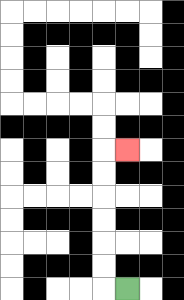{'start': '[5, 12]', 'end': '[5, 6]', 'path_directions': 'L,U,U,U,U,U,U,R', 'path_coordinates': '[[5, 12], [4, 12], [4, 11], [4, 10], [4, 9], [4, 8], [4, 7], [4, 6], [5, 6]]'}